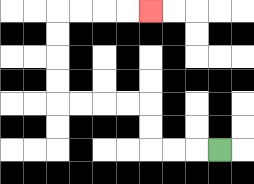{'start': '[9, 6]', 'end': '[6, 0]', 'path_directions': 'L,L,L,U,U,L,L,L,L,U,U,U,U,R,R,R,R', 'path_coordinates': '[[9, 6], [8, 6], [7, 6], [6, 6], [6, 5], [6, 4], [5, 4], [4, 4], [3, 4], [2, 4], [2, 3], [2, 2], [2, 1], [2, 0], [3, 0], [4, 0], [5, 0], [6, 0]]'}